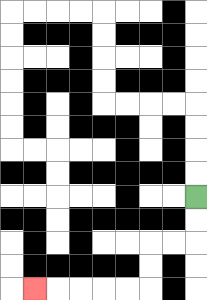{'start': '[8, 8]', 'end': '[1, 12]', 'path_directions': 'D,D,L,L,D,D,L,L,L,L,L', 'path_coordinates': '[[8, 8], [8, 9], [8, 10], [7, 10], [6, 10], [6, 11], [6, 12], [5, 12], [4, 12], [3, 12], [2, 12], [1, 12]]'}